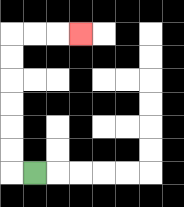{'start': '[1, 7]', 'end': '[3, 1]', 'path_directions': 'L,U,U,U,U,U,U,R,R,R', 'path_coordinates': '[[1, 7], [0, 7], [0, 6], [0, 5], [0, 4], [0, 3], [0, 2], [0, 1], [1, 1], [2, 1], [3, 1]]'}